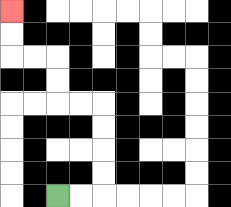{'start': '[2, 8]', 'end': '[0, 0]', 'path_directions': 'R,R,U,U,U,U,L,L,U,U,L,L,U,U', 'path_coordinates': '[[2, 8], [3, 8], [4, 8], [4, 7], [4, 6], [4, 5], [4, 4], [3, 4], [2, 4], [2, 3], [2, 2], [1, 2], [0, 2], [0, 1], [0, 0]]'}